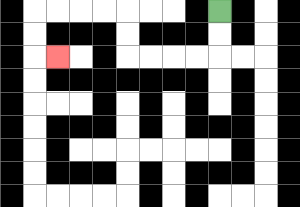{'start': '[9, 0]', 'end': '[2, 2]', 'path_directions': 'D,D,L,L,L,L,U,U,L,L,L,L,D,D,R', 'path_coordinates': '[[9, 0], [9, 1], [9, 2], [8, 2], [7, 2], [6, 2], [5, 2], [5, 1], [5, 0], [4, 0], [3, 0], [2, 0], [1, 0], [1, 1], [1, 2], [2, 2]]'}